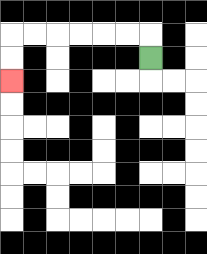{'start': '[6, 2]', 'end': '[0, 3]', 'path_directions': 'U,L,L,L,L,L,L,D,D', 'path_coordinates': '[[6, 2], [6, 1], [5, 1], [4, 1], [3, 1], [2, 1], [1, 1], [0, 1], [0, 2], [0, 3]]'}